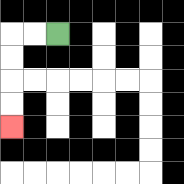{'start': '[2, 1]', 'end': '[0, 5]', 'path_directions': 'L,L,D,D,D,D', 'path_coordinates': '[[2, 1], [1, 1], [0, 1], [0, 2], [0, 3], [0, 4], [0, 5]]'}